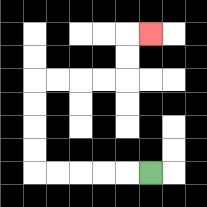{'start': '[6, 7]', 'end': '[6, 1]', 'path_directions': 'L,L,L,L,L,U,U,U,U,R,R,R,R,U,U,R', 'path_coordinates': '[[6, 7], [5, 7], [4, 7], [3, 7], [2, 7], [1, 7], [1, 6], [1, 5], [1, 4], [1, 3], [2, 3], [3, 3], [4, 3], [5, 3], [5, 2], [5, 1], [6, 1]]'}